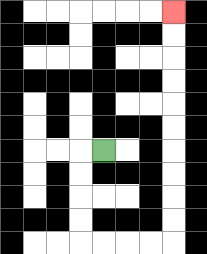{'start': '[4, 6]', 'end': '[7, 0]', 'path_directions': 'L,D,D,D,D,R,R,R,R,U,U,U,U,U,U,U,U,U,U', 'path_coordinates': '[[4, 6], [3, 6], [3, 7], [3, 8], [3, 9], [3, 10], [4, 10], [5, 10], [6, 10], [7, 10], [7, 9], [7, 8], [7, 7], [7, 6], [7, 5], [7, 4], [7, 3], [7, 2], [7, 1], [7, 0]]'}